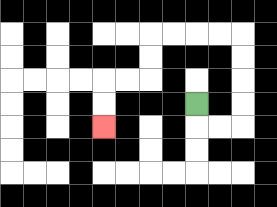{'start': '[8, 4]', 'end': '[4, 5]', 'path_directions': 'D,R,R,U,U,U,U,L,L,L,L,D,D,L,L,D,D', 'path_coordinates': '[[8, 4], [8, 5], [9, 5], [10, 5], [10, 4], [10, 3], [10, 2], [10, 1], [9, 1], [8, 1], [7, 1], [6, 1], [6, 2], [6, 3], [5, 3], [4, 3], [4, 4], [4, 5]]'}